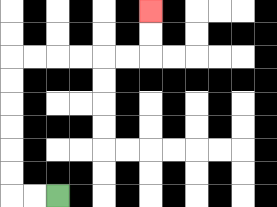{'start': '[2, 8]', 'end': '[6, 0]', 'path_directions': 'L,L,U,U,U,U,U,U,R,R,R,R,R,R,U,U', 'path_coordinates': '[[2, 8], [1, 8], [0, 8], [0, 7], [0, 6], [0, 5], [0, 4], [0, 3], [0, 2], [1, 2], [2, 2], [3, 2], [4, 2], [5, 2], [6, 2], [6, 1], [6, 0]]'}